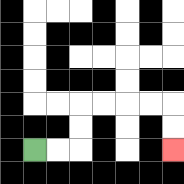{'start': '[1, 6]', 'end': '[7, 6]', 'path_directions': 'R,R,U,U,R,R,R,R,D,D', 'path_coordinates': '[[1, 6], [2, 6], [3, 6], [3, 5], [3, 4], [4, 4], [5, 4], [6, 4], [7, 4], [7, 5], [7, 6]]'}